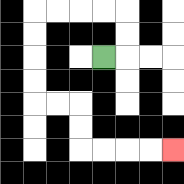{'start': '[4, 2]', 'end': '[7, 6]', 'path_directions': 'R,U,U,L,L,L,L,D,D,D,D,R,R,D,D,R,R,R,R', 'path_coordinates': '[[4, 2], [5, 2], [5, 1], [5, 0], [4, 0], [3, 0], [2, 0], [1, 0], [1, 1], [1, 2], [1, 3], [1, 4], [2, 4], [3, 4], [3, 5], [3, 6], [4, 6], [5, 6], [6, 6], [7, 6]]'}